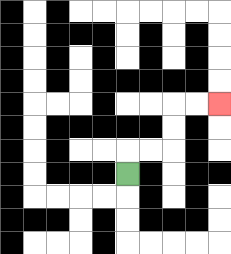{'start': '[5, 7]', 'end': '[9, 4]', 'path_directions': 'U,R,R,U,U,R,R', 'path_coordinates': '[[5, 7], [5, 6], [6, 6], [7, 6], [7, 5], [7, 4], [8, 4], [9, 4]]'}